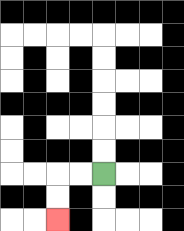{'start': '[4, 7]', 'end': '[2, 9]', 'path_directions': 'L,L,D,D', 'path_coordinates': '[[4, 7], [3, 7], [2, 7], [2, 8], [2, 9]]'}